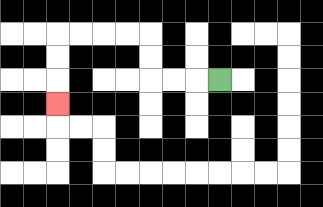{'start': '[9, 3]', 'end': '[2, 4]', 'path_directions': 'L,L,L,U,U,L,L,L,L,D,D,D', 'path_coordinates': '[[9, 3], [8, 3], [7, 3], [6, 3], [6, 2], [6, 1], [5, 1], [4, 1], [3, 1], [2, 1], [2, 2], [2, 3], [2, 4]]'}